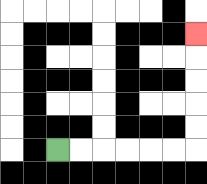{'start': '[2, 6]', 'end': '[8, 1]', 'path_directions': 'R,R,R,R,R,R,U,U,U,U,U', 'path_coordinates': '[[2, 6], [3, 6], [4, 6], [5, 6], [6, 6], [7, 6], [8, 6], [8, 5], [8, 4], [8, 3], [8, 2], [8, 1]]'}